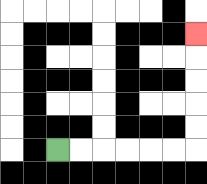{'start': '[2, 6]', 'end': '[8, 1]', 'path_directions': 'R,R,R,R,R,R,U,U,U,U,U', 'path_coordinates': '[[2, 6], [3, 6], [4, 6], [5, 6], [6, 6], [7, 6], [8, 6], [8, 5], [8, 4], [8, 3], [8, 2], [8, 1]]'}